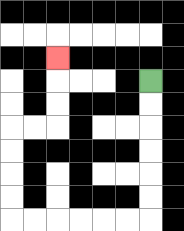{'start': '[6, 3]', 'end': '[2, 2]', 'path_directions': 'D,D,D,D,D,D,L,L,L,L,L,L,U,U,U,U,R,R,U,U,U', 'path_coordinates': '[[6, 3], [6, 4], [6, 5], [6, 6], [6, 7], [6, 8], [6, 9], [5, 9], [4, 9], [3, 9], [2, 9], [1, 9], [0, 9], [0, 8], [0, 7], [0, 6], [0, 5], [1, 5], [2, 5], [2, 4], [2, 3], [2, 2]]'}